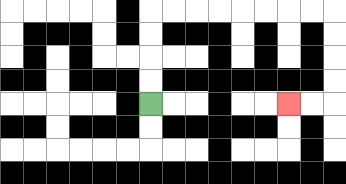{'start': '[6, 4]', 'end': '[12, 4]', 'path_directions': 'U,U,U,U,R,R,R,R,R,R,R,R,D,D,D,D,L,L', 'path_coordinates': '[[6, 4], [6, 3], [6, 2], [6, 1], [6, 0], [7, 0], [8, 0], [9, 0], [10, 0], [11, 0], [12, 0], [13, 0], [14, 0], [14, 1], [14, 2], [14, 3], [14, 4], [13, 4], [12, 4]]'}